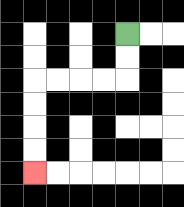{'start': '[5, 1]', 'end': '[1, 7]', 'path_directions': 'D,D,L,L,L,L,D,D,D,D', 'path_coordinates': '[[5, 1], [5, 2], [5, 3], [4, 3], [3, 3], [2, 3], [1, 3], [1, 4], [1, 5], [1, 6], [1, 7]]'}